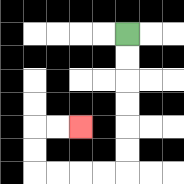{'start': '[5, 1]', 'end': '[3, 5]', 'path_directions': 'D,D,D,D,D,D,L,L,L,L,U,U,R,R', 'path_coordinates': '[[5, 1], [5, 2], [5, 3], [5, 4], [5, 5], [5, 6], [5, 7], [4, 7], [3, 7], [2, 7], [1, 7], [1, 6], [1, 5], [2, 5], [3, 5]]'}